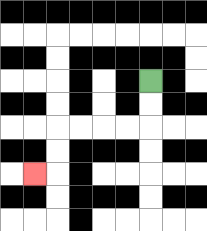{'start': '[6, 3]', 'end': '[1, 7]', 'path_directions': 'D,D,L,L,L,L,D,D,L', 'path_coordinates': '[[6, 3], [6, 4], [6, 5], [5, 5], [4, 5], [3, 5], [2, 5], [2, 6], [2, 7], [1, 7]]'}